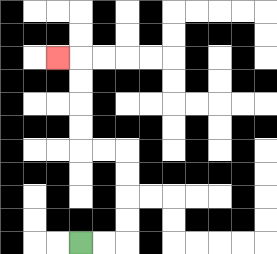{'start': '[3, 10]', 'end': '[2, 2]', 'path_directions': 'R,R,U,U,U,U,L,L,U,U,U,U,L', 'path_coordinates': '[[3, 10], [4, 10], [5, 10], [5, 9], [5, 8], [5, 7], [5, 6], [4, 6], [3, 6], [3, 5], [3, 4], [3, 3], [3, 2], [2, 2]]'}